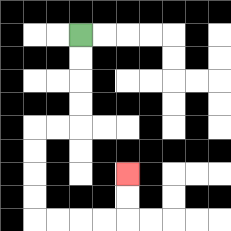{'start': '[3, 1]', 'end': '[5, 7]', 'path_directions': 'D,D,D,D,L,L,D,D,D,D,R,R,R,R,U,U', 'path_coordinates': '[[3, 1], [3, 2], [3, 3], [3, 4], [3, 5], [2, 5], [1, 5], [1, 6], [1, 7], [1, 8], [1, 9], [2, 9], [3, 9], [4, 9], [5, 9], [5, 8], [5, 7]]'}